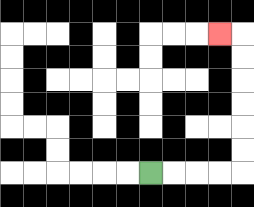{'start': '[6, 7]', 'end': '[9, 1]', 'path_directions': 'R,R,R,R,U,U,U,U,U,U,L', 'path_coordinates': '[[6, 7], [7, 7], [8, 7], [9, 7], [10, 7], [10, 6], [10, 5], [10, 4], [10, 3], [10, 2], [10, 1], [9, 1]]'}